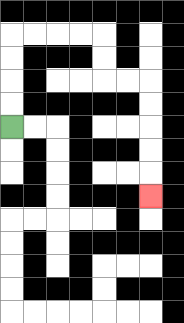{'start': '[0, 5]', 'end': '[6, 8]', 'path_directions': 'U,U,U,U,R,R,R,R,D,D,R,R,D,D,D,D,D', 'path_coordinates': '[[0, 5], [0, 4], [0, 3], [0, 2], [0, 1], [1, 1], [2, 1], [3, 1], [4, 1], [4, 2], [4, 3], [5, 3], [6, 3], [6, 4], [6, 5], [6, 6], [6, 7], [6, 8]]'}